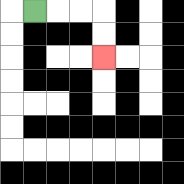{'start': '[1, 0]', 'end': '[4, 2]', 'path_directions': 'R,R,R,D,D', 'path_coordinates': '[[1, 0], [2, 0], [3, 0], [4, 0], [4, 1], [4, 2]]'}